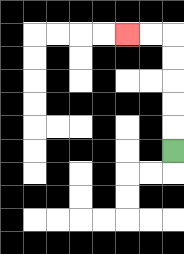{'start': '[7, 6]', 'end': '[5, 1]', 'path_directions': 'U,U,U,U,U,L,L', 'path_coordinates': '[[7, 6], [7, 5], [7, 4], [7, 3], [7, 2], [7, 1], [6, 1], [5, 1]]'}